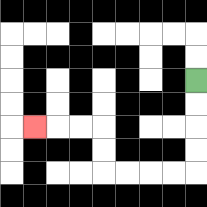{'start': '[8, 3]', 'end': '[1, 5]', 'path_directions': 'D,D,D,D,L,L,L,L,U,U,L,L,L', 'path_coordinates': '[[8, 3], [8, 4], [8, 5], [8, 6], [8, 7], [7, 7], [6, 7], [5, 7], [4, 7], [4, 6], [4, 5], [3, 5], [2, 5], [1, 5]]'}